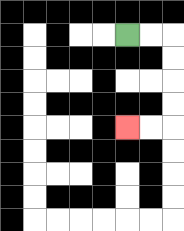{'start': '[5, 1]', 'end': '[5, 5]', 'path_directions': 'R,R,D,D,D,D,L,L', 'path_coordinates': '[[5, 1], [6, 1], [7, 1], [7, 2], [7, 3], [7, 4], [7, 5], [6, 5], [5, 5]]'}